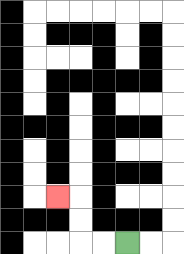{'start': '[5, 10]', 'end': '[2, 8]', 'path_directions': 'L,L,U,U,L', 'path_coordinates': '[[5, 10], [4, 10], [3, 10], [3, 9], [3, 8], [2, 8]]'}